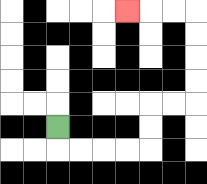{'start': '[2, 5]', 'end': '[5, 0]', 'path_directions': 'D,R,R,R,R,U,U,R,R,U,U,U,U,L,L,L', 'path_coordinates': '[[2, 5], [2, 6], [3, 6], [4, 6], [5, 6], [6, 6], [6, 5], [6, 4], [7, 4], [8, 4], [8, 3], [8, 2], [8, 1], [8, 0], [7, 0], [6, 0], [5, 0]]'}